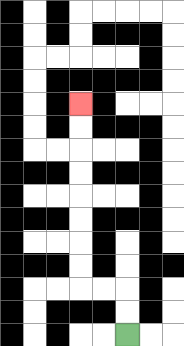{'start': '[5, 14]', 'end': '[3, 4]', 'path_directions': 'U,U,L,L,U,U,U,U,U,U,U,U', 'path_coordinates': '[[5, 14], [5, 13], [5, 12], [4, 12], [3, 12], [3, 11], [3, 10], [3, 9], [3, 8], [3, 7], [3, 6], [3, 5], [3, 4]]'}